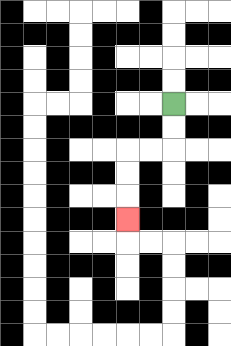{'start': '[7, 4]', 'end': '[5, 9]', 'path_directions': 'D,D,L,L,D,D,D', 'path_coordinates': '[[7, 4], [7, 5], [7, 6], [6, 6], [5, 6], [5, 7], [5, 8], [5, 9]]'}